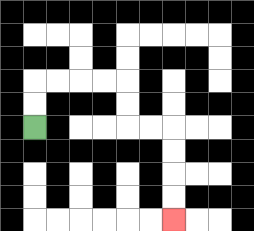{'start': '[1, 5]', 'end': '[7, 9]', 'path_directions': 'U,U,R,R,R,R,D,D,R,R,D,D,D,D', 'path_coordinates': '[[1, 5], [1, 4], [1, 3], [2, 3], [3, 3], [4, 3], [5, 3], [5, 4], [5, 5], [6, 5], [7, 5], [7, 6], [7, 7], [7, 8], [7, 9]]'}